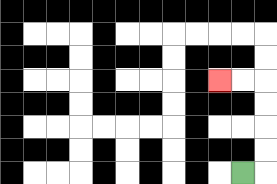{'start': '[10, 7]', 'end': '[9, 3]', 'path_directions': 'R,U,U,U,U,L,L', 'path_coordinates': '[[10, 7], [11, 7], [11, 6], [11, 5], [11, 4], [11, 3], [10, 3], [9, 3]]'}